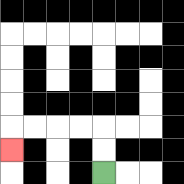{'start': '[4, 7]', 'end': '[0, 6]', 'path_directions': 'U,U,L,L,L,L,D', 'path_coordinates': '[[4, 7], [4, 6], [4, 5], [3, 5], [2, 5], [1, 5], [0, 5], [0, 6]]'}